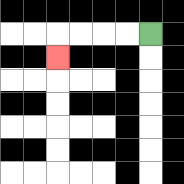{'start': '[6, 1]', 'end': '[2, 2]', 'path_directions': 'L,L,L,L,D', 'path_coordinates': '[[6, 1], [5, 1], [4, 1], [3, 1], [2, 1], [2, 2]]'}